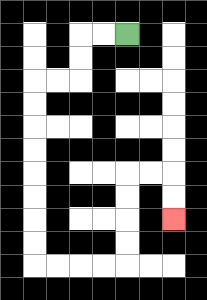{'start': '[5, 1]', 'end': '[7, 9]', 'path_directions': 'L,L,D,D,L,L,D,D,D,D,D,D,D,D,R,R,R,R,U,U,U,U,R,R,D,D', 'path_coordinates': '[[5, 1], [4, 1], [3, 1], [3, 2], [3, 3], [2, 3], [1, 3], [1, 4], [1, 5], [1, 6], [1, 7], [1, 8], [1, 9], [1, 10], [1, 11], [2, 11], [3, 11], [4, 11], [5, 11], [5, 10], [5, 9], [5, 8], [5, 7], [6, 7], [7, 7], [7, 8], [7, 9]]'}